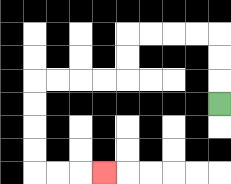{'start': '[9, 4]', 'end': '[4, 7]', 'path_directions': 'U,U,U,L,L,L,L,D,D,L,L,L,L,D,D,D,D,R,R,R', 'path_coordinates': '[[9, 4], [9, 3], [9, 2], [9, 1], [8, 1], [7, 1], [6, 1], [5, 1], [5, 2], [5, 3], [4, 3], [3, 3], [2, 3], [1, 3], [1, 4], [1, 5], [1, 6], [1, 7], [2, 7], [3, 7], [4, 7]]'}